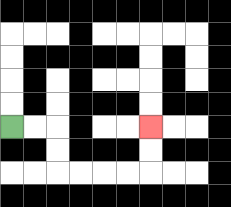{'start': '[0, 5]', 'end': '[6, 5]', 'path_directions': 'R,R,D,D,R,R,R,R,U,U', 'path_coordinates': '[[0, 5], [1, 5], [2, 5], [2, 6], [2, 7], [3, 7], [4, 7], [5, 7], [6, 7], [6, 6], [6, 5]]'}